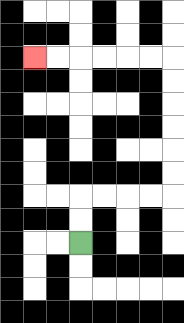{'start': '[3, 10]', 'end': '[1, 2]', 'path_directions': 'U,U,R,R,R,R,U,U,U,U,U,U,L,L,L,L,L,L', 'path_coordinates': '[[3, 10], [3, 9], [3, 8], [4, 8], [5, 8], [6, 8], [7, 8], [7, 7], [7, 6], [7, 5], [7, 4], [7, 3], [7, 2], [6, 2], [5, 2], [4, 2], [3, 2], [2, 2], [1, 2]]'}